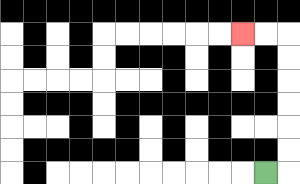{'start': '[11, 7]', 'end': '[10, 1]', 'path_directions': 'R,U,U,U,U,U,U,L,L', 'path_coordinates': '[[11, 7], [12, 7], [12, 6], [12, 5], [12, 4], [12, 3], [12, 2], [12, 1], [11, 1], [10, 1]]'}